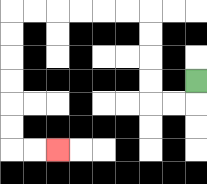{'start': '[8, 3]', 'end': '[2, 6]', 'path_directions': 'D,L,L,U,U,U,U,L,L,L,L,L,L,D,D,D,D,D,D,R,R', 'path_coordinates': '[[8, 3], [8, 4], [7, 4], [6, 4], [6, 3], [6, 2], [6, 1], [6, 0], [5, 0], [4, 0], [3, 0], [2, 0], [1, 0], [0, 0], [0, 1], [0, 2], [0, 3], [0, 4], [0, 5], [0, 6], [1, 6], [2, 6]]'}